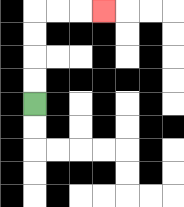{'start': '[1, 4]', 'end': '[4, 0]', 'path_directions': 'U,U,U,U,R,R,R', 'path_coordinates': '[[1, 4], [1, 3], [1, 2], [1, 1], [1, 0], [2, 0], [3, 0], [4, 0]]'}